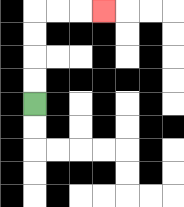{'start': '[1, 4]', 'end': '[4, 0]', 'path_directions': 'U,U,U,U,R,R,R', 'path_coordinates': '[[1, 4], [1, 3], [1, 2], [1, 1], [1, 0], [2, 0], [3, 0], [4, 0]]'}